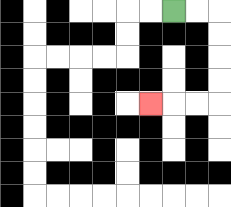{'start': '[7, 0]', 'end': '[6, 4]', 'path_directions': 'R,R,D,D,D,D,L,L,L', 'path_coordinates': '[[7, 0], [8, 0], [9, 0], [9, 1], [9, 2], [9, 3], [9, 4], [8, 4], [7, 4], [6, 4]]'}